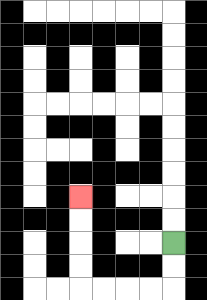{'start': '[7, 10]', 'end': '[3, 8]', 'path_directions': 'D,D,L,L,L,L,U,U,U,U', 'path_coordinates': '[[7, 10], [7, 11], [7, 12], [6, 12], [5, 12], [4, 12], [3, 12], [3, 11], [3, 10], [3, 9], [3, 8]]'}